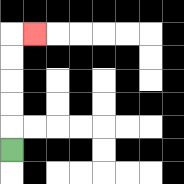{'start': '[0, 6]', 'end': '[1, 1]', 'path_directions': 'U,U,U,U,U,R', 'path_coordinates': '[[0, 6], [0, 5], [0, 4], [0, 3], [0, 2], [0, 1], [1, 1]]'}